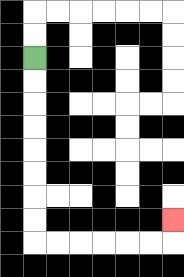{'start': '[1, 2]', 'end': '[7, 9]', 'path_directions': 'D,D,D,D,D,D,D,D,R,R,R,R,R,R,U', 'path_coordinates': '[[1, 2], [1, 3], [1, 4], [1, 5], [1, 6], [1, 7], [1, 8], [1, 9], [1, 10], [2, 10], [3, 10], [4, 10], [5, 10], [6, 10], [7, 10], [7, 9]]'}